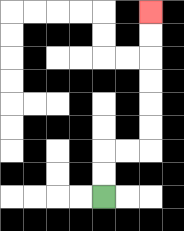{'start': '[4, 8]', 'end': '[6, 0]', 'path_directions': 'U,U,R,R,U,U,U,U,U,U', 'path_coordinates': '[[4, 8], [4, 7], [4, 6], [5, 6], [6, 6], [6, 5], [6, 4], [6, 3], [6, 2], [6, 1], [6, 0]]'}